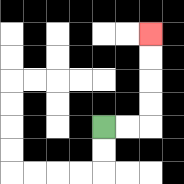{'start': '[4, 5]', 'end': '[6, 1]', 'path_directions': 'R,R,U,U,U,U', 'path_coordinates': '[[4, 5], [5, 5], [6, 5], [6, 4], [6, 3], [6, 2], [6, 1]]'}